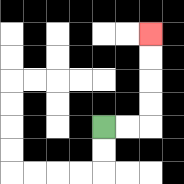{'start': '[4, 5]', 'end': '[6, 1]', 'path_directions': 'R,R,U,U,U,U', 'path_coordinates': '[[4, 5], [5, 5], [6, 5], [6, 4], [6, 3], [6, 2], [6, 1]]'}